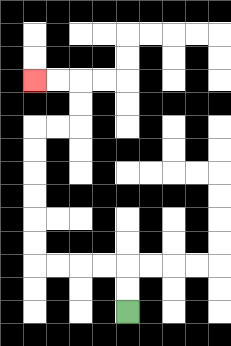{'start': '[5, 13]', 'end': '[1, 3]', 'path_directions': 'U,U,L,L,L,L,U,U,U,U,U,U,R,R,U,U,L,L', 'path_coordinates': '[[5, 13], [5, 12], [5, 11], [4, 11], [3, 11], [2, 11], [1, 11], [1, 10], [1, 9], [1, 8], [1, 7], [1, 6], [1, 5], [2, 5], [3, 5], [3, 4], [3, 3], [2, 3], [1, 3]]'}